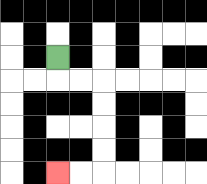{'start': '[2, 2]', 'end': '[2, 7]', 'path_directions': 'D,R,R,D,D,D,D,L,L', 'path_coordinates': '[[2, 2], [2, 3], [3, 3], [4, 3], [4, 4], [4, 5], [4, 6], [4, 7], [3, 7], [2, 7]]'}